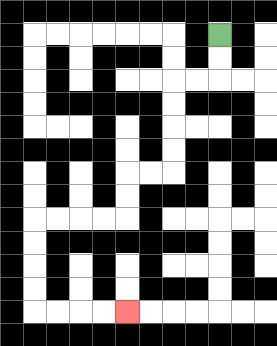{'start': '[9, 1]', 'end': '[5, 13]', 'path_directions': 'D,D,L,L,D,D,D,D,L,L,D,D,L,L,L,L,D,D,D,D,R,R,R,R', 'path_coordinates': '[[9, 1], [9, 2], [9, 3], [8, 3], [7, 3], [7, 4], [7, 5], [7, 6], [7, 7], [6, 7], [5, 7], [5, 8], [5, 9], [4, 9], [3, 9], [2, 9], [1, 9], [1, 10], [1, 11], [1, 12], [1, 13], [2, 13], [3, 13], [4, 13], [5, 13]]'}